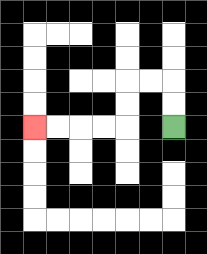{'start': '[7, 5]', 'end': '[1, 5]', 'path_directions': 'U,U,L,L,D,D,L,L,L,L', 'path_coordinates': '[[7, 5], [7, 4], [7, 3], [6, 3], [5, 3], [5, 4], [5, 5], [4, 5], [3, 5], [2, 5], [1, 5]]'}